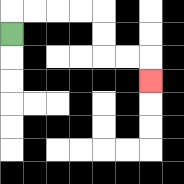{'start': '[0, 1]', 'end': '[6, 3]', 'path_directions': 'U,R,R,R,R,D,D,R,R,D', 'path_coordinates': '[[0, 1], [0, 0], [1, 0], [2, 0], [3, 0], [4, 0], [4, 1], [4, 2], [5, 2], [6, 2], [6, 3]]'}